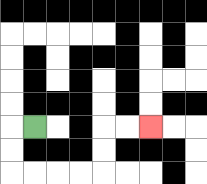{'start': '[1, 5]', 'end': '[6, 5]', 'path_directions': 'L,D,D,R,R,R,R,U,U,R,R', 'path_coordinates': '[[1, 5], [0, 5], [0, 6], [0, 7], [1, 7], [2, 7], [3, 7], [4, 7], [4, 6], [4, 5], [5, 5], [6, 5]]'}